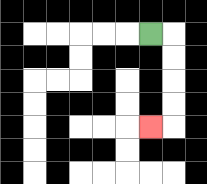{'start': '[6, 1]', 'end': '[6, 5]', 'path_directions': 'R,D,D,D,D,L', 'path_coordinates': '[[6, 1], [7, 1], [7, 2], [7, 3], [7, 4], [7, 5], [6, 5]]'}